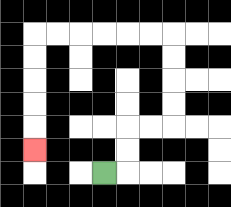{'start': '[4, 7]', 'end': '[1, 6]', 'path_directions': 'R,U,U,R,R,U,U,U,U,L,L,L,L,L,L,D,D,D,D,D', 'path_coordinates': '[[4, 7], [5, 7], [5, 6], [5, 5], [6, 5], [7, 5], [7, 4], [7, 3], [7, 2], [7, 1], [6, 1], [5, 1], [4, 1], [3, 1], [2, 1], [1, 1], [1, 2], [1, 3], [1, 4], [1, 5], [1, 6]]'}